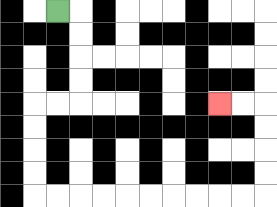{'start': '[2, 0]', 'end': '[9, 4]', 'path_directions': 'R,D,D,D,D,L,L,D,D,D,D,R,R,R,R,R,R,R,R,R,R,U,U,U,U,L,L', 'path_coordinates': '[[2, 0], [3, 0], [3, 1], [3, 2], [3, 3], [3, 4], [2, 4], [1, 4], [1, 5], [1, 6], [1, 7], [1, 8], [2, 8], [3, 8], [4, 8], [5, 8], [6, 8], [7, 8], [8, 8], [9, 8], [10, 8], [11, 8], [11, 7], [11, 6], [11, 5], [11, 4], [10, 4], [9, 4]]'}